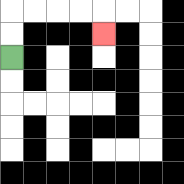{'start': '[0, 2]', 'end': '[4, 1]', 'path_directions': 'U,U,R,R,R,R,D', 'path_coordinates': '[[0, 2], [0, 1], [0, 0], [1, 0], [2, 0], [3, 0], [4, 0], [4, 1]]'}